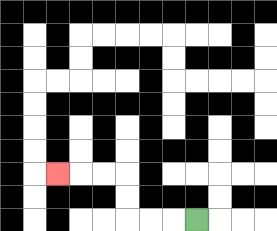{'start': '[8, 9]', 'end': '[2, 7]', 'path_directions': 'L,L,L,U,U,L,L,L', 'path_coordinates': '[[8, 9], [7, 9], [6, 9], [5, 9], [5, 8], [5, 7], [4, 7], [3, 7], [2, 7]]'}